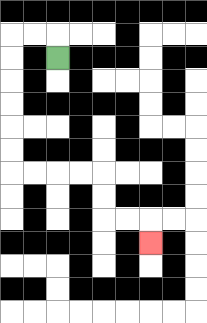{'start': '[2, 2]', 'end': '[6, 10]', 'path_directions': 'U,L,L,D,D,D,D,D,D,R,R,R,R,D,D,R,R,D', 'path_coordinates': '[[2, 2], [2, 1], [1, 1], [0, 1], [0, 2], [0, 3], [0, 4], [0, 5], [0, 6], [0, 7], [1, 7], [2, 7], [3, 7], [4, 7], [4, 8], [4, 9], [5, 9], [6, 9], [6, 10]]'}